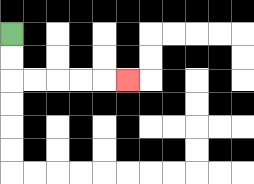{'start': '[0, 1]', 'end': '[5, 3]', 'path_directions': 'D,D,R,R,R,R,R', 'path_coordinates': '[[0, 1], [0, 2], [0, 3], [1, 3], [2, 3], [3, 3], [4, 3], [5, 3]]'}